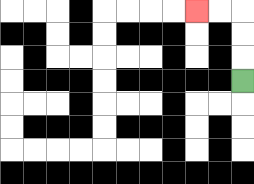{'start': '[10, 3]', 'end': '[8, 0]', 'path_directions': 'U,U,U,L,L', 'path_coordinates': '[[10, 3], [10, 2], [10, 1], [10, 0], [9, 0], [8, 0]]'}